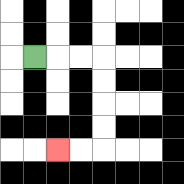{'start': '[1, 2]', 'end': '[2, 6]', 'path_directions': 'R,R,R,D,D,D,D,L,L', 'path_coordinates': '[[1, 2], [2, 2], [3, 2], [4, 2], [4, 3], [4, 4], [4, 5], [4, 6], [3, 6], [2, 6]]'}